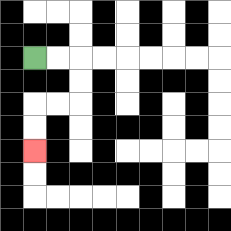{'start': '[1, 2]', 'end': '[1, 6]', 'path_directions': 'R,R,D,D,L,L,D,D', 'path_coordinates': '[[1, 2], [2, 2], [3, 2], [3, 3], [3, 4], [2, 4], [1, 4], [1, 5], [1, 6]]'}